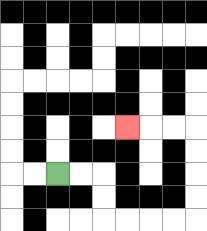{'start': '[2, 7]', 'end': '[5, 5]', 'path_directions': 'R,R,D,D,R,R,R,R,U,U,U,U,L,L,L', 'path_coordinates': '[[2, 7], [3, 7], [4, 7], [4, 8], [4, 9], [5, 9], [6, 9], [7, 9], [8, 9], [8, 8], [8, 7], [8, 6], [8, 5], [7, 5], [6, 5], [5, 5]]'}